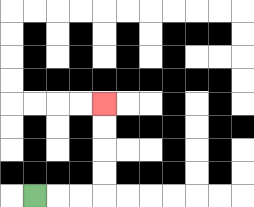{'start': '[1, 8]', 'end': '[4, 4]', 'path_directions': 'R,R,R,U,U,U,U', 'path_coordinates': '[[1, 8], [2, 8], [3, 8], [4, 8], [4, 7], [4, 6], [4, 5], [4, 4]]'}